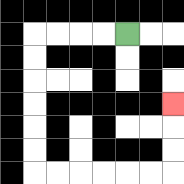{'start': '[5, 1]', 'end': '[7, 4]', 'path_directions': 'L,L,L,L,D,D,D,D,D,D,R,R,R,R,R,R,U,U,U', 'path_coordinates': '[[5, 1], [4, 1], [3, 1], [2, 1], [1, 1], [1, 2], [1, 3], [1, 4], [1, 5], [1, 6], [1, 7], [2, 7], [3, 7], [4, 7], [5, 7], [6, 7], [7, 7], [7, 6], [7, 5], [7, 4]]'}